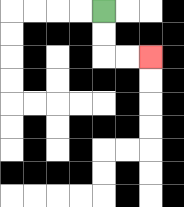{'start': '[4, 0]', 'end': '[6, 2]', 'path_directions': 'D,D,R,R', 'path_coordinates': '[[4, 0], [4, 1], [4, 2], [5, 2], [6, 2]]'}